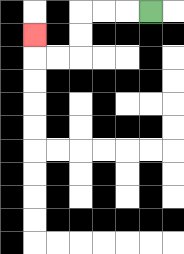{'start': '[6, 0]', 'end': '[1, 1]', 'path_directions': 'L,L,L,D,D,L,L,U', 'path_coordinates': '[[6, 0], [5, 0], [4, 0], [3, 0], [3, 1], [3, 2], [2, 2], [1, 2], [1, 1]]'}